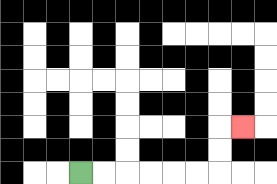{'start': '[3, 7]', 'end': '[10, 5]', 'path_directions': 'R,R,R,R,R,R,U,U,R', 'path_coordinates': '[[3, 7], [4, 7], [5, 7], [6, 7], [7, 7], [8, 7], [9, 7], [9, 6], [9, 5], [10, 5]]'}